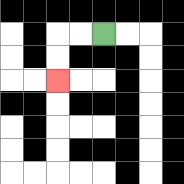{'start': '[4, 1]', 'end': '[2, 3]', 'path_directions': 'L,L,D,D', 'path_coordinates': '[[4, 1], [3, 1], [2, 1], [2, 2], [2, 3]]'}